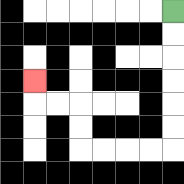{'start': '[7, 0]', 'end': '[1, 3]', 'path_directions': 'D,D,D,D,D,D,L,L,L,L,U,U,L,L,U', 'path_coordinates': '[[7, 0], [7, 1], [7, 2], [7, 3], [7, 4], [7, 5], [7, 6], [6, 6], [5, 6], [4, 6], [3, 6], [3, 5], [3, 4], [2, 4], [1, 4], [1, 3]]'}